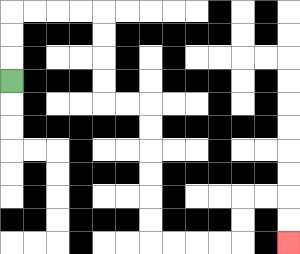{'start': '[0, 3]', 'end': '[12, 10]', 'path_directions': 'U,U,U,R,R,R,R,D,D,D,D,R,R,D,D,D,D,D,D,R,R,R,R,U,U,R,R,D,D', 'path_coordinates': '[[0, 3], [0, 2], [0, 1], [0, 0], [1, 0], [2, 0], [3, 0], [4, 0], [4, 1], [4, 2], [4, 3], [4, 4], [5, 4], [6, 4], [6, 5], [6, 6], [6, 7], [6, 8], [6, 9], [6, 10], [7, 10], [8, 10], [9, 10], [10, 10], [10, 9], [10, 8], [11, 8], [12, 8], [12, 9], [12, 10]]'}